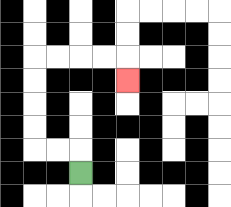{'start': '[3, 7]', 'end': '[5, 3]', 'path_directions': 'U,L,L,U,U,U,U,R,R,R,R,D', 'path_coordinates': '[[3, 7], [3, 6], [2, 6], [1, 6], [1, 5], [1, 4], [1, 3], [1, 2], [2, 2], [3, 2], [4, 2], [5, 2], [5, 3]]'}